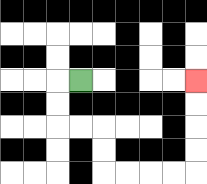{'start': '[3, 3]', 'end': '[8, 3]', 'path_directions': 'L,D,D,R,R,D,D,R,R,R,R,U,U,U,U', 'path_coordinates': '[[3, 3], [2, 3], [2, 4], [2, 5], [3, 5], [4, 5], [4, 6], [4, 7], [5, 7], [6, 7], [7, 7], [8, 7], [8, 6], [8, 5], [8, 4], [8, 3]]'}